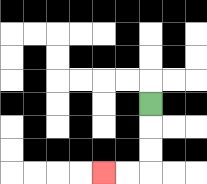{'start': '[6, 4]', 'end': '[4, 7]', 'path_directions': 'D,D,D,L,L', 'path_coordinates': '[[6, 4], [6, 5], [6, 6], [6, 7], [5, 7], [4, 7]]'}